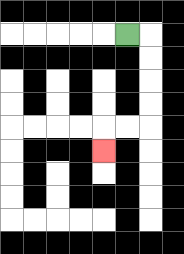{'start': '[5, 1]', 'end': '[4, 6]', 'path_directions': 'R,D,D,D,D,L,L,D', 'path_coordinates': '[[5, 1], [6, 1], [6, 2], [6, 3], [6, 4], [6, 5], [5, 5], [4, 5], [4, 6]]'}